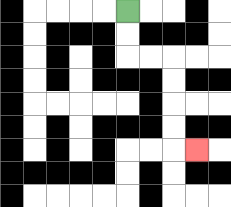{'start': '[5, 0]', 'end': '[8, 6]', 'path_directions': 'D,D,R,R,D,D,D,D,R', 'path_coordinates': '[[5, 0], [5, 1], [5, 2], [6, 2], [7, 2], [7, 3], [7, 4], [7, 5], [7, 6], [8, 6]]'}